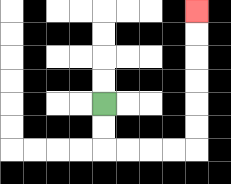{'start': '[4, 4]', 'end': '[8, 0]', 'path_directions': 'D,D,R,R,R,R,U,U,U,U,U,U', 'path_coordinates': '[[4, 4], [4, 5], [4, 6], [5, 6], [6, 6], [7, 6], [8, 6], [8, 5], [8, 4], [8, 3], [8, 2], [8, 1], [8, 0]]'}